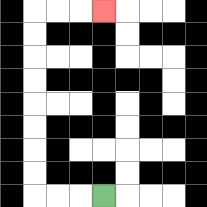{'start': '[4, 8]', 'end': '[4, 0]', 'path_directions': 'L,L,L,U,U,U,U,U,U,U,U,R,R,R', 'path_coordinates': '[[4, 8], [3, 8], [2, 8], [1, 8], [1, 7], [1, 6], [1, 5], [1, 4], [1, 3], [1, 2], [1, 1], [1, 0], [2, 0], [3, 0], [4, 0]]'}